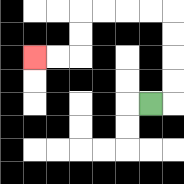{'start': '[6, 4]', 'end': '[1, 2]', 'path_directions': 'R,U,U,U,U,L,L,L,L,D,D,L,L', 'path_coordinates': '[[6, 4], [7, 4], [7, 3], [7, 2], [7, 1], [7, 0], [6, 0], [5, 0], [4, 0], [3, 0], [3, 1], [3, 2], [2, 2], [1, 2]]'}